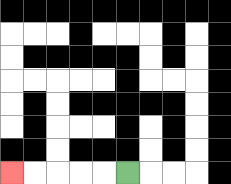{'start': '[5, 7]', 'end': '[0, 7]', 'path_directions': 'L,L,L,L,L', 'path_coordinates': '[[5, 7], [4, 7], [3, 7], [2, 7], [1, 7], [0, 7]]'}